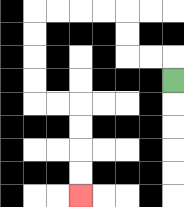{'start': '[7, 3]', 'end': '[3, 8]', 'path_directions': 'U,L,L,U,U,L,L,L,L,D,D,D,D,R,R,D,D,D,D', 'path_coordinates': '[[7, 3], [7, 2], [6, 2], [5, 2], [5, 1], [5, 0], [4, 0], [3, 0], [2, 0], [1, 0], [1, 1], [1, 2], [1, 3], [1, 4], [2, 4], [3, 4], [3, 5], [3, 6], [3, 7], [3, 8]]'}